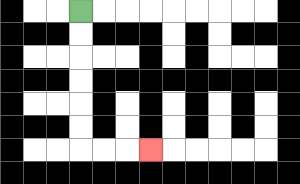{'start': '[3, 0]', 'end': '[6, 6]', 'path_directions': 'D,D,D,D,D,D,R,R,R', 'path_coordinates': '[[3, 0], [3, 1], [3, 2], [3, 3], [3, 4], [3, 5], [3, 6], [4, 6], [5, 6], [6, 6]]'}